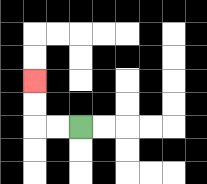{'start': '[3, 5]', 'end': '[1, 3]', 'path_directions': 'L,L,U,U', 'path_coordinates': '[[3, 5], [2, 5], [1, 5], [1, 4], [1, 3]]'}